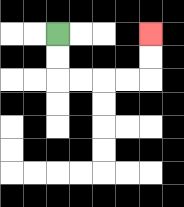{'start': '[2, 1]', 'end': '[6, 1]', 'path_directions': 'D,D,R,R,R,R,U,U', 'path_coordinates': '[[2, 1], [2, 2], [2, 3], [3, 3], [4, 3], [5, 3], [6, 3], [6, 2], [6, 1]]'}